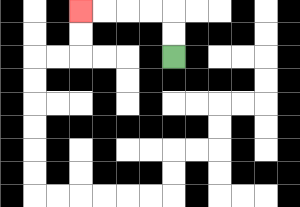{'start': '[7, 2]', 'end': '[3, 0]', 'path_directions': 'U,U,L,L,L,L', 'path_coordinates': '[[7, 2], [7, 1], [7, 0], [6, 0], [5, 0], [4, 0], [3, 0]]'}